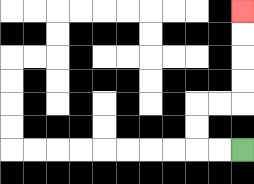{'start': '[10, 6]', 'end': '[10, 0]', 'path_directions': 'L,L,U,U,R,R,U,U,U,U', 'path_coordinates': '[[10, 6], [9, 6], [8, 6], [8, 5], [8, 4], [9, 4], [10, 4], [10, 3], [10, 2], [10, 1], [10, 0]]'}